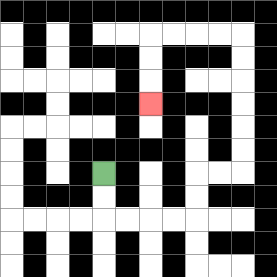{'start': '[4, 7]', 'end': '[6, 4]', 'path_directions': 'D,D,R,R,R,R,U,U,R,R,U,U,U,U,U,U,L,L,L,L,D,D,D', 'path_coordinates': '[[4, 7], [4, 8], [4, 9], [5, 9], [6, 9], [7, 9], [8, 9], [8, 8], [8, 7], [9, 7], [10, 7], [10, 6], [10, 5], [10, 4], [10, 3], [10, 2], [10, 1], [9, 1], [8, 1], [7, 1], [6, 1], [6, 2], [6, 3], [6, 4]]'}